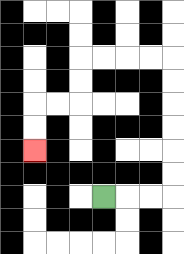{'start': '[4, 8]', 'end': '[1, 6]', 'path_directions': 'R,R,R,U,U,U,U,U,U,L,L,L,L,D,D,L,L,D,D', 'path_coordinates': '[[4, 8], [5, 8], [6, 8], [7, 8], [7, 7], [7, 6], [7, 5], [7, 4], [7, 3], [7, 2], [6, 2], [5, 2], [4, 2], [3, 2], [3, 3], [3, 4], [2, 4], [1, 4], [1, 5], [1, 6]]'}